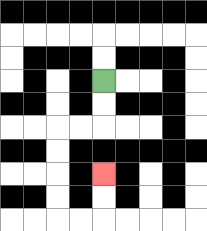{'start': '[4, 3]', 'end': '[4, 7]', 'path_directions': 'D,D,L,L,D,D,D,D,R,R,U,U', 'path_coordinates': '[[4, 3], [4, 4], [4, 5], [3, 5], [2, 5], [2, 6], [2, 7], [2, 8], [2, 9], [3, 9], [4, 9], [4, 8], [4, 7]]'}